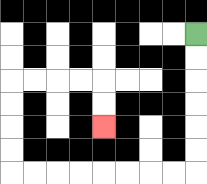{'start': '[8, 1]', 'end': '[4, 5]', 'path_directions': 'D,D,D,D,D,D,L,L,L,L,L,L,L,L,U,U,U,U,R,R,R,R,D,D', 'path_coordinates': '[[8, 1], [8, 2], [8, 3], [8, 4], [8, 5], [8, 6], [8, 7], [7, 7], [6, 7], [5, 7], [4, 7], [3, 7], [2, 7], [1, 7], [0, 7], [0, 6], [0, 5], [0, 4], [0, 3], [1, 3], [2, 3], [3, 3], [4, 3], [4, 4], [4, 5]]'}